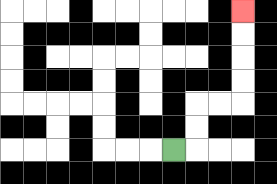{'start': '[7, 6]', 'end': '[10, 0]', 'path_directions': 'R,U,U,R,R,U,U,U,U', 'path_coordinates': '[[7, 6], [8, 6], [8, 5], [8, 4], [9, 4], [10, 4], [10, 3], [10, 2], [10, 1], [10, 0]]'}